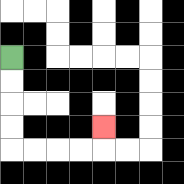{'start': '[0, 2]', 'end': '[4, 5]', 'path_directions': 'D,D,D,D,R,R,R,R,U', 'path_coordinates': '[[0, 2], [0, 3], [0, 4], [0, 5], [0, 6], [1, 6], [2, 6], [3, 6], [4, 6], [4, 5]]'}